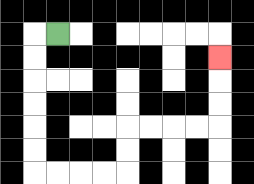{'start': '[2, 1]', 'end': '[9, 2]', 'path_directions': 'L,D,D,D,D,D,D,R,R,R,R,U,U,R,R,R,R,U,U,U', 'path_coordinates': '[[2, 1], [1, 1], [1, 2], [1, 3], [1, 4], [1, 5], [1, 6], [1, 7], [2, 7], [3, 7], [4, 7], [5, 7], [5, 6], [5, 5], [6, 5], [7, 5], [8, 5], [9, 5], [9, 4], [9, 3], [9, 2]]'}